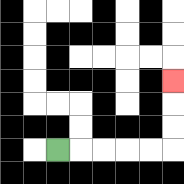{'start': '[2, 6]', 'end': '[7, 3]', 'path_directions': 'R,R,R,R,R,U,U,U', 'path_coordinates': '[[2, 6], [3, 6], [4, 6], [5, 6], [6, 6], [7, 6], [7, 5], [7, 4], [7, 3]]'}